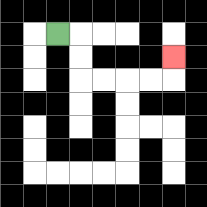{'start': '[2, 1]', 'end': '[7, 2]', 'path_directions': 'R,D,D,R,R,R,R,U', 'path_coordinates': '[[2, 1], [3, 1], [3, 2], [3, 3], [4, 3], [5, 3], [6, 3], [7, 3], [7, 2]]'}